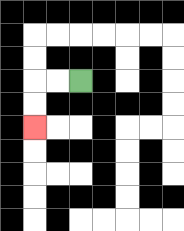{'start': '[3, 3]', 'end': '[1, 5]', 'path_directions': 'L,L,D,D', 'path_coordinates': '[[3, 3], [2, 3], [1, 3], [1, 4], [1, 5]]'}